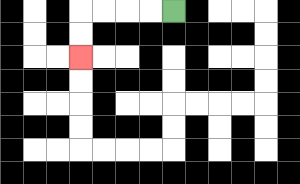{'start': '[7, 0]', 'end': '[3, 2]', 'path_directions': 'L,L,L,L,D,D', 'path_coordinates': '[[7, 0], [6, 0], [5, 0], [4, 0], [3, 0], [3, 1], [3, 2]]'}